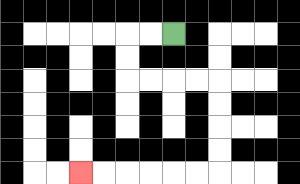{'start': '[7, 1]', 'end': '[3, 7]', 'path_directions': 'L,L,D,D,R,R,R,R,D,D,D,D,L,L,L,L,L,L', 'path_coordinates': '[[7, 1], [6, 1], [5, 1], [5, 2], [5, 3], [6, 3], [7, 3], [8, 3], [9, 3], [9, 4], [9, 5], [9, 6], [9, 7], [8, 7], [7, 7], [6, 7], [5, 7], [4, 7], [3, 7]]'}